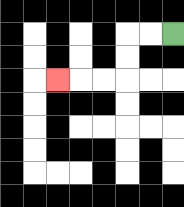{'start': '[7, 1]', 'end': '[2, 3]', 'path_directions': 'L,L,D,D,L,L,L', 'path_coordinates': '[[7, 1], [6, 1], [5, 1], [5, 2], [5, 3], [4, 3], [3, 3], [2, 3]]'}